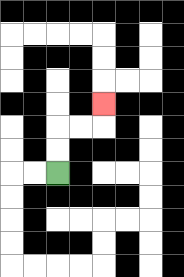{'start': '[2, 7]', 'end': '[4, 4]', 'path_directions': 'U,U,R,R,U', 'path_coordinates': '[[2, 7], [2, 6], [2, 5], [3, 5], [4, 5], [4, 4]]'}